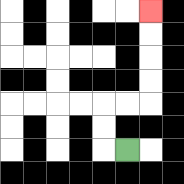{'start': '[5, 6]', 'end': '[6, 0]', 'path_directions': 'L,U,U,R,R,U,U,U,U', 'path_coordinates': '[[5, 6], [4, 6], [4, 5], [4, 4], [5, 4], [6, 4], [6, 3], [6, 2], [6, 1], [6, 0]]'}